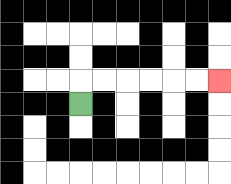{'start': '[3, 4]', 'end': '[9, 3]', 'path_directions': 'U,R,R,R,R,R,R', 'path_coordinates': '[[3, 4], [3, 3], [4, 3], [5, 3], [6, 3], [7, 3], [8, 3], [9, 3]]'}